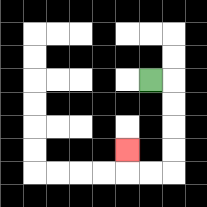{'start': '[6, 3]', 'end': '[5, 6]', 'path_directions': 'R,D,D,D,D,L,L,U', 'path_coordinates': '[[6, 3], [7, 3], [7, 4], [7, 5], [7, 6], [7, 7], [6, 7], [5, 7], [5, 6]]'}